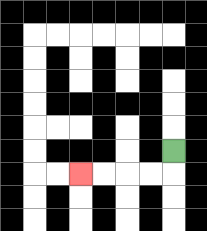{'start': '[7, 6]', 'end': '[3, 7]', 'path_directions': 'D,L,L,L,L', 'path_coordinates': '[[7, 6], [7, 7], [6, 7], [5, 7], [4, 7], [3, 7]]'}